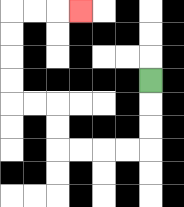{'start': '[6, 3]', 'end': '[3, 0]', 'path_directions': 'D,D,D,L,L,L,L,U,U,L,L,U,U,U,U,R,R,R', 'path_coordinates': '[[6, 3], [6, 4], [6, 5], [6, 6], [5, 6], [4, 6], [3, 6], [2, 6], [2, 5], [2, 4], [1, 4], [0, 4], [0, 3], [0, 2], [0, 1], [0, 0], [1, 0], [2, 0], [3, 0]]'}